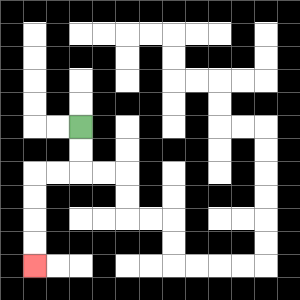{'start': '[3, 5]', 'end': '[1, 11]', 'path_directions': 'D,D,L,L,D,D,D,D', 'path_coordinates': '[[3, 5], [3, 6], [3, 7], [2, 7], [1, 7], [1, 8], [1, 9], [1, 10], [1, 11]]'}